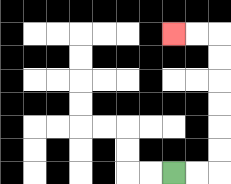{'start': '[7, 7]', 'end': '[7, 1]', 'path_directions': 'R,R,U,U,U,U,U,U,L,L', 'path_coordinates': '[[7, 7], [8, 7], [9, 7], [9, 6], [9, 5], [9, 4], [9, 3], [9, 2], [9, 1], [8, 1], [7, 1]]'}